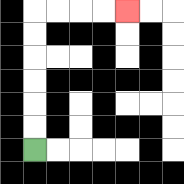{'start': '[1, 6]', 'end': '[5, 0]', 'path_directions': 'U,U,U,U,U,U,R,R,R,R', 'path_coordinates': '[[1, 6], [1, 5], [1, 4], [1, 3], [1, 2], [1, 1], [1, 0], [2, 0], [3, 0], [4, 0], [5, 0]]'}